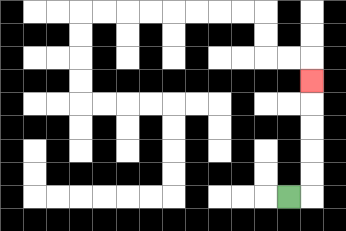{'start': '[12, 8]', 'end': '[13, 3]', 'path_directions': 'R,U,U,U,U,U', 'path_coordinates': '[[12, 8], [13, 8], [13, 7], [13, 6], [13, 5], [13, 4], [13, 3]]'}